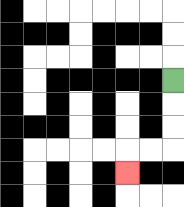{'start': '[7, 3]', 'end': '[5, 7]', 'path_directions': 'D,D,D,L,L,D', 'path_coordinates': '[[7, 3], [7, 4], [7, 5], [7, 6], [6, 6], [5, 6], [5, 7]]'}